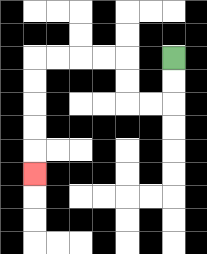{'start': '[7, 2]', 'end': '[1, 7]', 'path_directions': 'D,D,L,L,U,U,L,L,L,L,D,D,D,D,D', 'path_coordinates': '[[7, 2], [7, 3], [7, 4], [6, 4], [5, 4], [5, 3], [5, 2], [4, 2], [3, 2], [2, 2], [1, 2], [1, 3], [1, 4], [1, 5], [1, 6], [1, 7]]'}